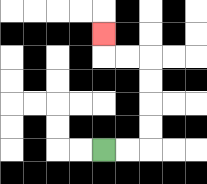{'start': '[4, 6]', 'end': '[4, 1]', 'path_directions': 'R,R,U,U,U,U,L,L,U', 'path_coordinates': '[[4, 6], [5, 6], [6, 6], [6, 5], [6, 4], [6, 3], [6, 2], [5, 2], [4, 2], [4, 1]]'}